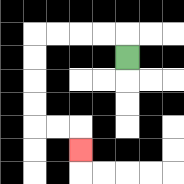{'start': '[5, 2]', 'end': '[3, 6]', 'path_directions': 'U,L,L,L,L,D,D,D,D,R,R,D', 'path_coordinates': '[[5, 2], [5, 1], [4, 1], [3, 1], [2, 1], [1, 1], [1, 2], [1, 3], [1, 4], [1, 5], [2, 5], [3, 5], [3, 6]]'}